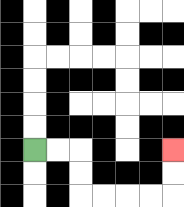{'start': '[1, 6]', 'end': '[7, 6]', 'path_directions': 'R,R,D,D,R,R,R,R,U,U', 'path_coordinates': '[[1, 6], [2, 6], [3, 6], [3, 7], [3, 8], [4, 8], [5, 8], [6, 8], [7, 8], [7, 7], [7, 6]]'}